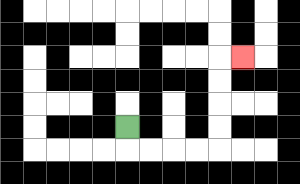{'start': '[5, 5]', 'end': '[10, 2]', 'path_directions': 'D,R,R,R,R,U,U,U,U,R', 'path_coordinates': '[[5, 5], [5, 6], [6, 6], [7, 6], [8, 6], [9, 6], [9, 5], [9, 4], [9, 3], [9, 2], [10, 2]]'}